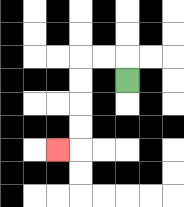{'start': '[5, 3]', 'end': '[2, 6]', 'path_directions': 'U,L,L,D,D,D,D,L', 'path_coordinates': '[[5, 3], [5, 2], [4, 2], [3, 2], [3, 3], [3, 4], [3, 5], [3, 6], [2, 6]]'}